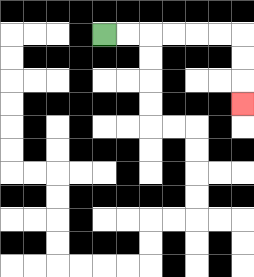{'start': '[4, 1]', 'end': '[10, 4]', 'path_directions': 'R,R,R,R,R,R,D,D,D', 'path_coordinates': '[[4, 1], [5, 1], [6, 1], [7, 1], [8, 1], [9, 1], [10, 1], [10, 2], [10, 3], [10, 4]]'}